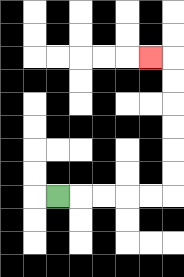{'start': '[2, 8]', 'end': '[6, 2]', 'path_directions': 'R,R,R,R,R,U,U,U,U,U,U,L', 'path_coordinates': '[[2, 8], [3, 8], [4, 8], [5, 8], [6, 8], [7, 8], [7, 7], [7, 6], [7, 5], [7, 4], [7, 3], [7, 2], [6, 2]]'}